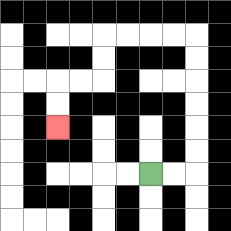{'start': '[6, 7]', 'end': '[2, 5]', 'path_directions': 'R,R,U,U,U,U,U,U,L,L,L,L,D,D,L,L,D,D', 'path_coordinates': '[[6, 7], [7, 7], [8, 7], [8, 6], [8, 5], [8, 4], [8, 3], [8, 2], [8, 1], [7, 1], [6, 1], [5, 1], [4, 1], [4, 2], [4, 3], [3, 3], [2, 3], [2, 4], [2, 5]]'}